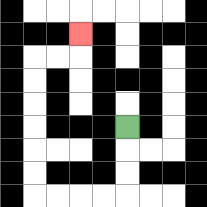{'start': '[5, 5]', 'end': '[3, 1]', 'path_directions': 'D,D,D,L,L,L,L,U,U,U,U,U,U,R,R,U', 'path_coordinates': '[[5, 5], [5, 6], [5, 7], [5, 8], [4, 8], [3, 8], [2, 8], [1, 8], [1, 7], [1, 6], [1, 5], [1, 4], [1, 3], [1, 2], [2, 2], [3, 2], [3, 1]]'}